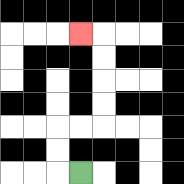{'start': '[3, 7]', 'end': '[3, 1]', 'path_directions': 'L,U,U,R,R,U,U,U,U,L', 'path_coordinates': '[[3, 7], [2, 7], [2, 6], [2, 5], [3, 5], [4, 5], [4, 4], [4, 3], [4, 2], [4, 1], [3, 1]]'}